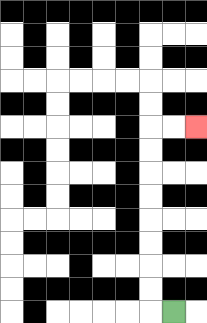{'start': '[7, 13]', 'end': '[8, 5]', 'path_directions': 'L,U,U,U,U,U,U,U,U,R,R', 'path_coordinates': '[[7, 13], [6, 13], [6, 12], [6, 11], [6, 10], [6, 9], [6, 8], [6, 7], [6, 6], [6, 5], [7, 5], [8, 5]]'}